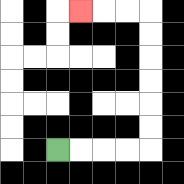{'start': '[2, 6]', 'end': '[3, 0]', 'path_directions': 'R,R,R,R,U,U,U,U,U,U,L,L,L', 'path_coordinates': '[[2, 6], [3, 6], [4, 6], [5, 6], [6, 6], [6, 5], [6, 4], [6, 3], [6, 2], [6, 1], [6, 0], [5, 0], [4, 0], [3, 0]]'}